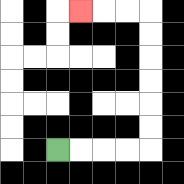{'start': '[2, 6]', 'end': '[3, 0]', 'path_directions': 'R,R,R,R,U,U,U,U,U,U,L,L,L', 'path_coordinates': '[[2, 6], [3, 6], [4, 6], [5, 6], [6, 6], [6, 5], [6, 4], [6, 3], [6, 2], [6, 1], [6, 0], [5, 0], [4, 0], [3, 0]]'}